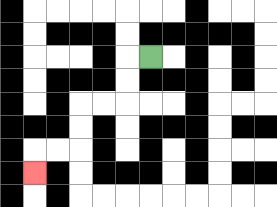{'start': '[6, 2]', 'end': '[1, 7]', 'path_directions': 'L,D,D,L,L,D,D,L,L,D', 'path_coordinates': '[[6, 2], [5, 2], [5, 3], [5, 4], [4, 4], [3, 4], [3, 5], [3, 6], [2, 6], [1, 6], [1, 7]]'}